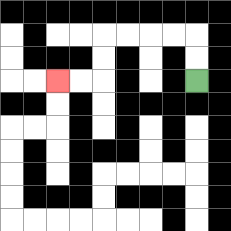{'start': '[8, 3]', 'end': '[2, 3]', 'path_directions': 'U,U,L,L,L,L,D,D,L,L', 'path_coordinates': '[[8, 3], [8, 2], [8, 1], [7, 1], [6, 1], [5, 1], [4, 1], [4, 2], [4, 3], [3, 3], [2, 3]]'}